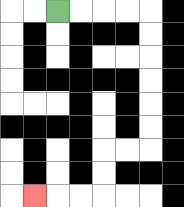{'start': '[2, 0]', 'end': '[1, 8]', 'path_directions': 'R,R,R,R,D,D,D,D,D,D,L,L,D,D,L,L,L', 'path_coordinates': '[[2, 0], [3, 0], [4, 0], [5, 0], [6, 0], [6, 1], [6, 2], [6, 3], [6, 4], [6, 5], [6, 6], [5, 6], [4, 6], [4, 7], [4, 8], [3, 8], [2, 8], [1, 8]]'}